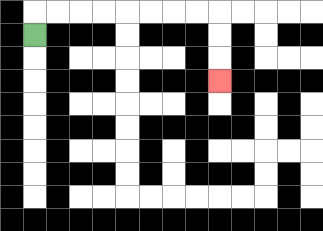{'start': '[1, 1]', 'end': '[9, 3]', 'path_directions': 'U,R,R,R,R,R,R,R,R,D,D,D', 'path_coordinates': '[[1, 1], [1, 0], [2, 0], [3, 0], [4, 0], [5, 0], [6, 0], [7, 0], [8, 0], [9, 0], [9, 1], [9, 2], [9, 3]]'}